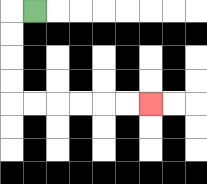{'start': '[1, 0]', 'end': '[6, 4]', 'path_directions': 'L,D,D,D,D,R,R,R,R,R,R', 'path_coordinates': '[[1, 0], [0, 0], [0, 1], [0, 2], [0, 3], [0, 4], [1, 4], [2, 4], [3, 4], [4, 4], [5, 4], [6, 4]]'}